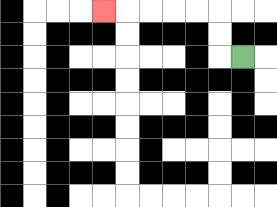{'start': '[10, 2]', 'end': '[4, 0]', 'path_directions': 'L,U,U,L,L,L,L,L', 'path_coordinates': '[[10, 2], [9, 2], [9, 1], [9, 0], [8, 0], [7, 0], [6, 0], [5, 0], [4, 0]]'}